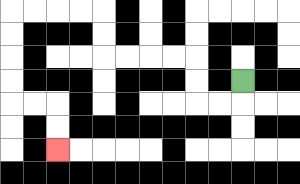{'start': '[10, 3]', 'end': '[2, 6]', 'path_directions': 'D,L,L,U,U,L,L,L,L,U,U,L,L,L,L,D,D,D,D,R,R,D,D', 'path_coordinates': '[[10, 3], [10, 4], [9, 4], [8, 4], [8, 3], [8, 2], [7, 2], [6, 2], [5, 2], [4, 2], [4, 1], [4, 0], [3, 0], [2, 0], [1, 0], [0, 0], [0, 1], [0, 2], [0, 3], [0, 4], [1, 4], [2, 4], [2, 5], [2, 6]]'}